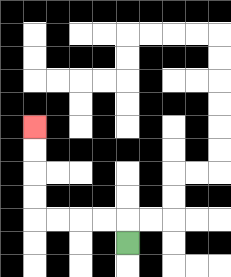{'start': '[5, 10]', 'end': '[1, 5]', 'path_directions': 'U,L,L,L,L,U,U,U,U', 'path_coordinates': '[[5, 10], [5, 9], [4, 9], [3, 9], [2, 9], [1, 9], [1, 8], [1, 7], [1, 6], [1, 5]]'}